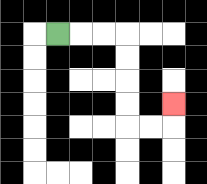{'start': '[2, 1]', 'end': '[7, 4]', 'path_directions': 'R,R,R,D,D,D,D,R,R,U', 'path_coordinates': '[[2, 1], [3, 1], [4, 1], [5, 1], [5, 2], [5, 3], [5, 4], [5, 5], [6, 5], [7, 5], [7, 4]]'}